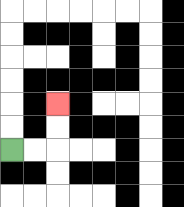{'start': '[0, 6]', 'end': '[2, 4]', 'path_directions': 'R,R,U,U', 'path_coordinates': '[[0, 6], [1, 6], [2, 6], [2, 5], [2, 4]]'}